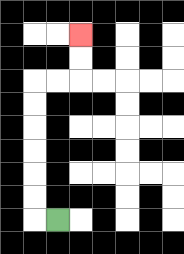{'start': '[2, 9]', 'end': '[3, 1]', 'path_directions': 'L,U,U,U,U,U,U,R,R,U,U', 'path_coordinates': '[[2, 9], [1, 9], [1, 8], [1, 7], [1, 6], [1, 5], [1, 4], [1, 3], [2, 3], [3, 3], [3, 2], [3, 1]]'}